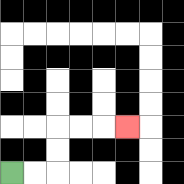{'start': '[0, 7]', 'end': '[5, 5]', 'path_directions': 'R,R,U,U,R,R,R', 'path_coordinates': '[[0, 7], [1, 7], [2, 7], [2, 6], [2, 5], [3, 5], [4, 5], [5, 5]]'}